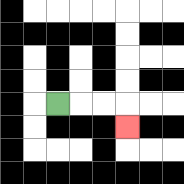{'start': '[2, 4]', 'end': '[5, 5]', 'path_directions': 'R,R,R,D', 'path_coordinates': '[[2, 4], [3, 4], [4, 4], [5, 4], [5, 5]]'}